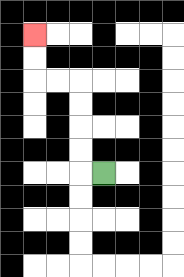{'start': '[4, 7]', 'end': '[1, 1]', 'path_directions': 'L,U,U,U,U,L,L,U,U', 'path_coordinates': '[[4, 7], [3, 7], [3, 6], [3, 5], [3, 4], [3, 3], [2, 3], [1, 3], [1, 2], [1, 1]]'}